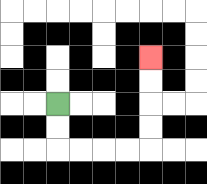{'start': '[2, 4]', 'end': '[6, 2]', 'path_directions': 'D,D,R,R,R,R,U,U,U,U', 'path_coordinates': '[[2, 4], [2, 5], [2, 6], [3, 6], [4, 6], [5, 6], [6, 6], [6, 5], [6, 4], [6, 3], [6, 2]]'}